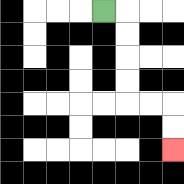{'start': '[4, 0]', 'end': '[7, 6]', 'path_directions': 'R,D,D,D,D,R,R,D,D', 'path_coordinates': '[[4, 0], [5, 0], [5, 1], [5, 2], [5, 3], [5, 4], [6, 4], [7, 4], [7, 5], [7, 6]]'}